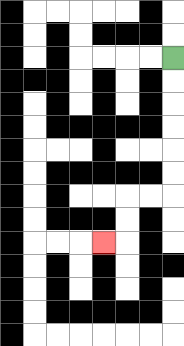{'start': '[7, 2]', 'end': '[4, 10]', 'path_directions': 'D,D,D,D,D,D,L,L,D,D,L', 'path_coordinates': '[[7, 2], [7, 3], [7, 4], [7, 5], [7, 6], [7, 7], [7, 8], [6, 8], [5, 8], [5, 9], [5, 10], [4, 10]]'}